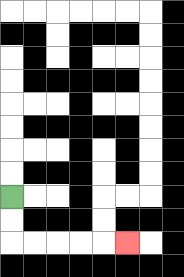{'start': '[0, 8]', 'end': '[5, 10]', 'path_directions': 'D,D,R,R,R,R,R', 'path_coordinates': '[[0, 8], [0, 9], [0, 10], [1, 10], [2, 10], [3, 10], [4, 10], [5, 10]]'}